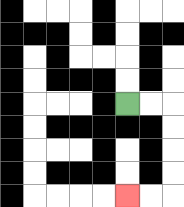{'start': '[5, 4]', 'end': '[5, 8]', 'path_directions': 'R,R,D,D,D,D,L,L', 'path_coordinates': '[[5, 4], [6, 4], [7, 4], [7, 5], [7, 6], [7, 7], [7, 8], [6, 8], [5, 8]]'}